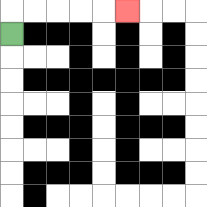{'start': '[0, 1]', 'end': '[5, 0]', 'path_directions': 'U,R,R,R,R,R', 'path_coordinates': '[[0, 1], [0, 0], [1, 0], [2, 0], [3, 0], [4, 0], [5, 0]]'}